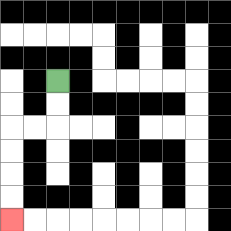{'start': '[2, 3]', 'end': '[0, 9]', 'path_directions': 'D,D,L,L,D,D,D,D', 'path_coordinates': '[[2, 3], [2, 4], [2, 5], [1, 5], [0, 5], [0, 6], [0, 7], [0, 8], [0, 9]]'}